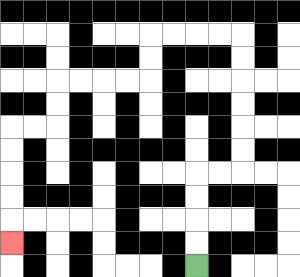{'start': '[8, 11]', 'end': '[0, 10]', 'path_directions': 'U,U,U,U,R,R,U,U,U,U,U,U,L,L,L,L,D,D,L,L,L,L,D,D,L,L,D,D,D,D,D', 'path_coordinates': '[[8, 11], [8, 10], [8, 9], [8, 8], [8, 7], [9, 7], [10, 7], [10, 6], [10, 5], [10, 4], [10, 3], [10, 2], [10, 1], [9, 1], [8, 1], [7, 1], [6, 1], [6, 2], [6, 3], [5, 3], [4, 3], [3, 3], [2, 3], [2, 4], [2, 5], [1, 5], [0, 5], [0, 6], [0, 7], [0, 8], [0, 9], [0, 10]]'}